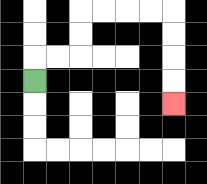{'start': '[1, 3]', 'end': '[7, 4]', 'path_directions': 'U,R,R,U,U,R,R,R,R,D,D,D,D', 'path_coordinates': '[[1, 3], [1, 2], [2, 2], [3, 2], [3, 1], [3, 0], [4, 0], [5, 0], [6, 0], [7, 0], [7, 1], [7, 2], [7, 3], [7, 4]]'}